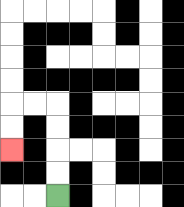{'start': '[2, 8]', 'end': '[0, 6]', 'path_directions': 'U,U,U,U,L,L,D,D', 'path_coordinates': '[[2, 8], [2, 7], [2, 6], [2, 5], [2, 4], [1, 4], [0, 4], [0, 5], [0, 6]]'}